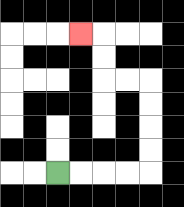{'start': '[2, 7]', 'end': '[3, 1]', 'path_directions': 'R,R,R,R,U,U,U,U,L,L,U,U,L', 'path_coordinates': '[[2, 7], [3, 7], [4, 7], [5, 7], [6, 7], [6, 6], [6, 5], [6, 4], [6, 3], [5, 3], [4, 3], [4, 2], [4, 1], [3, 1]]'}